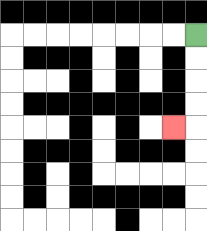{'start': '[8, 1]', 'end': '[7, 5]', 'path_directions': 'D,D,D,D,L', 'path_coordinates': '[[8, 1], [8, 2], [8, 3], [8, 4], [8, 5], [7, 5]]'}